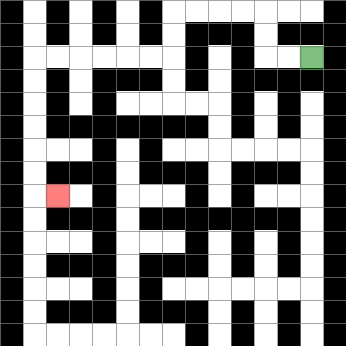{'start': '[13, 2]', 'end': '[2, 8]', 'path_directions': 'L,L,U,U,L,L,L,L,D,D,L,L,L,L,L,L,D,D,D,D,D,D,R', 'path_coordinates': '[[13, 2], [12, 2], [11, 2], [11, 1], [11, 0], [10, 0], [9, 0], [8, 0], [7, 0], [7, 1], [7, 2], [6, 2], [5, 2], [4, 2], [3, 2], [2, 2], [1, 2], [1, 3], [1, 4], [1, 5], [1, 6], [1, 7], [1, 8], [2, 8]]'}